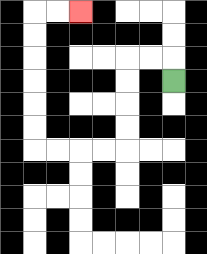{'start': '[7, 3]', 'end': '[3, 0]', 'path_directions': 'U,L,L,D,D,D,D,L,L,L,L,U,U,U,U,U,U,R,R', 'path_coordinates': '[[7, 3], [7, 2], [6, 2], [5, 2], [5, 3], [5, 4], [5, 5], [5, 6], [4, 6], [3, 6], [2, 6], [1, 6], [1, 5], [1, 4], [1, 3], [1, 2], [1, 1], [1, 0], [2, 0], [3, 0]]'}